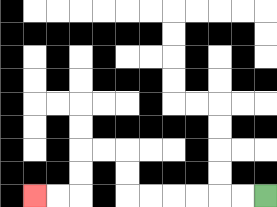{'start': '[11, 8]', 'end': '[1, 8]', 'path_directions': 'L,L,L,L,L,L,U,U,L,L,D,D,L,L', 'path_coordinates': '[[11, 8], [10, 8], [9, 8], [8, 8], [7, 8], [6, 8], [5, 8], [5, 7], [5, 6], [4, 6], [3, 6], [3, 7], [3, 8], [2, 8], [1, 8]]'}